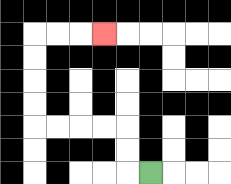{'start': '[6, 7]', 'end': '[4, 1]', 'path_directions': 'L,U,U,L,L,L,L,U,U,U,U,R,R,R', 'path_coordinates': '[[6, 7], [5, 7], [5, 6], [5, 5], [4, 5], [3, 5], [2, 5], [1, 5], [1, 4], [1, 3], [1, 2], [1, 1], [2, 1], [3, 1], [4, 1]]'}